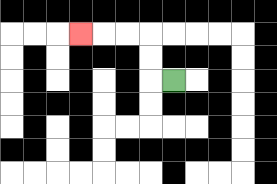{'start': '[7, 3]', 'end': '[3, 1]', 'path_directions': 'L,U,U,L,L,L', 'path_coordinates': '[[7, 3], [6, 3], [6, 2], [6, 1], [5, 1], [4, 1], [3, 1]]'}